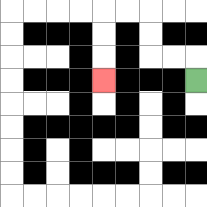{'start': '[8, 3]', 'end': '[4, 3]', 'path_directions': 'U,L,L,U,U,L,L,D,D,D', 'path_coordinates': '[[8, 3], [8, 2], [7, 2], [6, 2], [6, 1], [6, 0], [5, 0], [4, 0], [4, 1], [4, 2], [4, 3]]'}